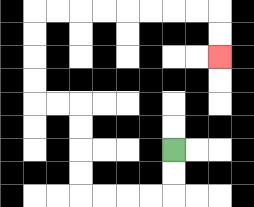{'start': '[7, 6]', 'end': '[9, 2]', 'path_directions': 'D,D,L,L,L,L,U,U,U,U,L,L,U,U,U,U,R,R,R,R,R,R,R,R,D,D', 'path_coordinates': '[[7, 6], [7, 7], [7, 8], [6, 8], [5, 8], [4, 8], [3, 8], [3, 7], [3, 6], [3, 5], [3, 4], [2, 4], [1, 4], [1, 3], [1, 2], [1, 1], [1, 0], [2, 0], [3, 0], [4, 0], [5, 0], [6, 0], [7, 0], [8, 0], [9, 0], [9, 1], [9, 2]]'}